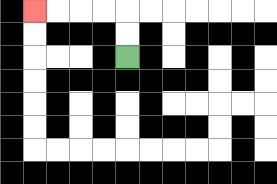{'start': '[5, 2]', 'end': '[1, 0]', 'path_directions': 'U,U,L,L,L,L', 'path_coordinates': '[[5, 2], [5, 1], [5, 0], [4, 0], [3, 0], [2, 0], [1, 0]]'}